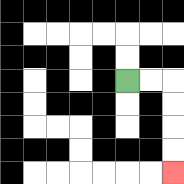{'start': '[5, 3]', 'end': '[7, 7]', 'path_directions': 'R,R,D,D,D,D', 'path_coordinates': '[[5, 3], [6, 3], [7, 3], [7, 4], [7, 5], [7, 6], [7, 7]]'}